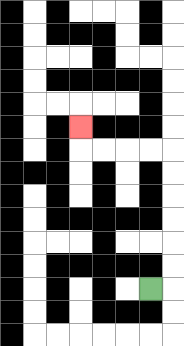{'start': '[6, 12]', 'end': '[3, 5]', 'path_directions': 'R,U,U,U,U,U,U,L,L,L,L,U', 'path_coordinates': '[[6, 12], [7, 12], [7, 11], [7, 10], [7, 9], [7, 8], [7, 7], [7, 6], [6, 6], [5, 6], [4, 6], [3, 6], [3, 5]]'}